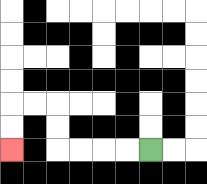{'start': '[6, 6]', 'end': '[0, 6]', 'path_directions': 'L,L,L,L,U,U,L,L,D,D', 'path_coordinates': '[[6, 6], [5, 6], [4, 6], [3, 6], [2, 6], [2, 5], [2, 4], [1, 4], [0, 4], [0, 5], [0, 6]]'}